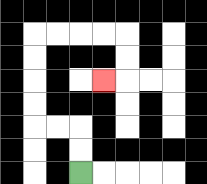{'start': '[3, 7]', 'end': '[4, 3]', 'path_directions': 'U,U,L,L,U,U,U,U,R,R,R,R,D,D,L', 'path_coordinates': '[[3, 7], [3, 6], [3, 5], [2, 5], [1, 5], [1, 4], [1, 3], [1, 2], [1, 1], [2, 1], [3, 1], [4, 1], [5, 1], [5, 2], [5, 3], [4, 3]]'}